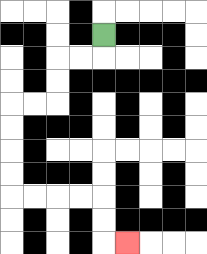{'start': '[4, 1]', 'end': '[5, 10]', 'path_directions': 'D,L,L,D,D,L,L,D,D,D,D,R,R,R,R,D,D,R', 'path_coordinates': '[[4, 1], [4, 2], [3, 2], [2, 2], [2, 3], [2, 4], [1, 4], [0, 4], [0, 5], [0, 6], [0, 7], [0, 8], [1, 8], [2, 8], [3, 8], [4, 8], [4, 9], [4, 10], [5, 10]]'}